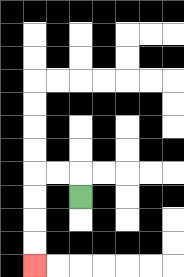{'start': '[3, 8]', 'end': '[1, 11]', 'path_directions': 'U,L,L,D,D,D,D', 'path_coordinates': '[[3, 8], [3, 7], [2, 7], [1, 7], [1, 8], [1, 9], [1, 10], [1, 11]]'}